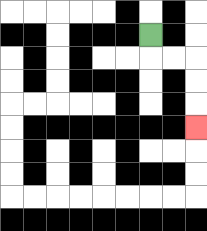{'start': '[6, 1]', 'end': '[8, 5]', 'path_directions': 'D,R,R,D,D,D', 'path_coordinates': '[[6, 1], [6, 2], [7, 2], [8, 2], [8, 3], [8, 4], [8, 5]]'}